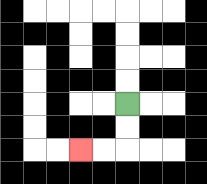{'start': '[5, 4]', 'end': '[3, 6]', 'path_directions': 'D,D,L,L', 'path_coordinates': '[[5, 4], [5, 5], [5, 6], [4, 6], [3, 6]]'}